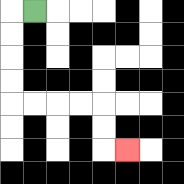{'start': '[1, 0]', 'end': '[5, 6]', 'path_directions': 'L,D,D,D,D,R,R,R,R,D,D,R', 'path_coordinates': '[[1, 0], [0, 0], [0, 1], [0, 2], [0, 3], [0, 4], [1, 4], [2, 4], [3, 4], [4, 4], [4, 5], [4, 6], [5, 6]]'}